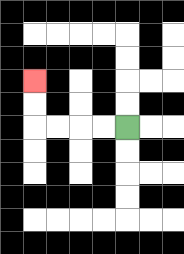{'start': '[5, 5]', 'end': '[1, 3]', 'path_directions': 'L,L,L,L,U,U', 'path_coordinates': '[[5, 5], [4, 5], [3, 5], [2, 5], [1, 5], [1, 4], [1, 3]]'}